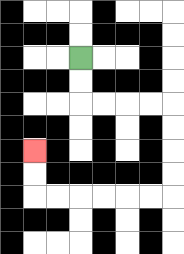{'start': '[3, 2]', 'end': '[1, 6]', 'path_directions': 'D,D,R,R,R,R,D,D,D,D,L,L,L,L,L,L,U,U', 'path_coordinates': '[[3, 2], [3, 3], [3, 4], [4, 4], [5, 4], [6, 4], [7, 4], [7, 5], [7, 6], [7, 7], [7, 8], [6, 8], [5, 8], [4, 8], [3, 8], [2, 8], [1, 8], [1, 7], [1, 6]]'}